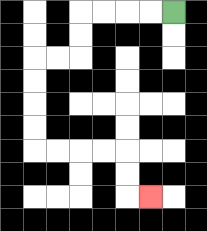{'start': '[7, 0]', 'end': '[6, 8]', 'path_directions': 'L,L,L,L,D,D,L,L,D,D,D,D,R,R,R,R,D,D,R', 'path_coordinates': '[[7, 0], [6, 0], [5, 0], [4, 0], [3, 0], [3, 1], [3, 2], [2, 2], [1, 2], [1, 3], [1, 4], [1, 5], [1, 6], [2, 6], [3, 6], [4, 6], [5, 6], [5, 7], [5, 8], [6, 8]]'}